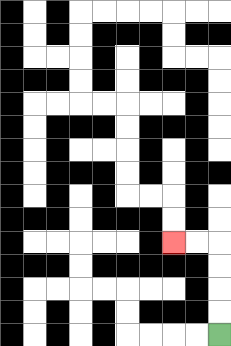{'start': '[9, 14]', 'end': '[7, 10]', 'path_directions': 'U,U,U,U,L,L', 'path_coordinates': '[[9, 14], [9, 13], [9, 12], [9, 11], [9, 10], [8, 10], [7, 10]]'}